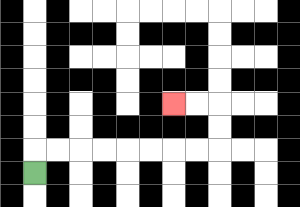{'start': '[1, 7]', 'end': '[7, 4]', 'path_directions': 'U,R,R,R,R,R,R,R,R,U,U,L,L', 'path_coordinates': '[[1, 7], [1, 6], [2, 6], [3, 6], [4, 6], [5, 6], [6, 6], [7, 6], [8, 6], [9, 6], [9, 5], [9, 4], [8, 4], [7, 4]]'}